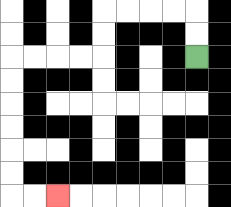{'start': '[8, 2]', 'end': '[2, 8]', 'path_directions': 'U,U,L,L,L,L,D,D,L,L,L,L,D,D,D,D,D,D,R,R', 'path_coordinates': '[[8, 2], [8, 1], [8, 0], [7, 0], [6, 0], [5, 0], [4, 0], [4, 1], [4, 2], [3, 2], [2, 2], [1, 2], [0, 2], [0, 3], [0, 4], [0, 5], [0, 6], [0, 7], [0, 8], [1, 8], [2, 8]]'}